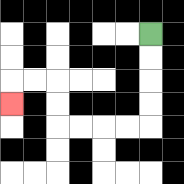{'start': '[6, 1]', 'end': '[0, 4]', 'path_directions': 'D,D,D,D,L,L,L,L,U,U,L,L,D', 'path_coordinates': '[[6, 1], [6, 2], [6, 3], [6, 4], [6, 5], [5, 5], [4, 5], [3, 5], [2, 5], [2, 4], [2, 3], [1, 3], [0, 3], [0, 4]]'}